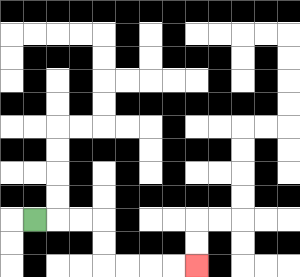{'start': '[1, 9]', 'end': '[8, 11]', 'path_directions': 'R,R,R,D,D,R,R,R,R', 'path_coordinates': '[[1, 9], [2, 9], [3, 9], [4, 9], [4, 10], [4, 11], [5, 11], [6, 11], [7, 11], [8, 11]]'}